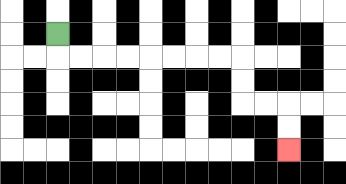{'start': '[2, 1]', 'end': '[12, 6]', 'path_directions': 'D,R,R,R,R,R,R,R,R,D,D,R,R,D,D', 'path_coordinates': '[[2, 1], [2, 2], [3, 2], [4, 2], [5, 2], [6, 2], [7, 2], [8, 2], [9, 2], [10, 2], [10, 3], [10, 4], [11, 4], [12, 4], [12, 5], [12, 6]]'}